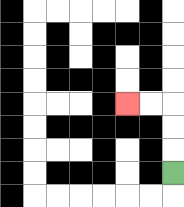{'start': '[7, 7]', 'end': '[5, 4]', 'path_directions': 'U,U,U,L,L', 'path_coordinates': '[[7, 7], [7, 6], [7, 5], [7, 4], [6, 4], [5, 4]]'}